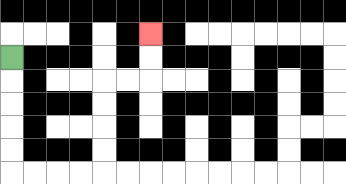{'start': '[0, 2]', 'end': '[6, 1]', 'path_directions': 'D,D,D,D,D,R,R,R,R,U,U,U,U,R,R,U,U', 'path_coordinates': '[[0, 2], [0, 3], [0, 4], [0, 5], [0, 6], [0, 7], [1, 7], [2, 7], [3, 7], [4, 7], [4, 6], [4, 5], [4, 4], [4, 3], [5, 3], [6, 3], [6, 2], [6, 1]]'}